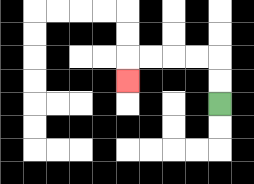{'start': '[9, 4]', 'end': '[5, 3]', 'path_directions': 'U,U,L,L,L,L,D', 'path_coordinates': '[[9, 4], [9, 3], [9, 2], [8, 2], [7, 2], [6, 2], [5, 2], [5, 3]]'}